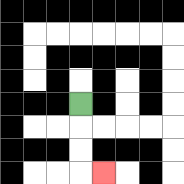{'start': '[3, 4]', 'end': '[4, 7]', 'path_directions': 'D,D,D,R', 'path_coordinates': '[[3, 4], [3, 5], [3, 6], [3, 7], [4, 7]]'}